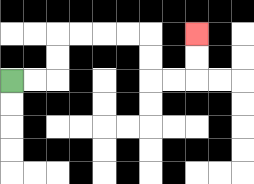{'start': '[0, 3]', 'end': '[8, 1]', 'path_directions': 'R,R,U,U,R,R,R,R,D,D,R,R,U,U', 'path_coordinates': '[[0, 3], [1, 3], [2, 3], [2, 2], [2, 1], [3, 1], [4, 1], [5, 1], [6, 1], [6, 2], [6, 3], [7, 3], [8, 3], [8, 2], [8, 1]]'}